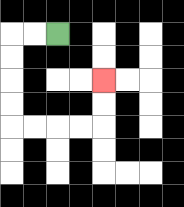{'start': '[2, 1]', 'end': '[4, 3]', 'path_directions': 'L,L,D,D,D,D,R,R,R,R,U,U', 'path_coordinates': '[[2, 1], [1, 1], [0, 1], [0, 2], [0, 3], [0, 4], [0, 5], [1, 5], [2, 5], [3, 5], [4, 5], [4, 4], [4, 3]]'}